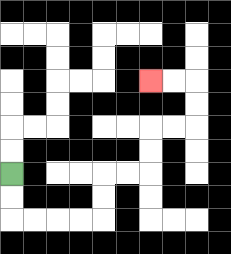{'start': '[0, 7]', 'end': '[6, 3]', 'path_directions': 'D,D,R,R,R,R,U,U,R,R,U,U,R,R,U,U,L,L', 'path_coordinates': '[[0, 7], [0, 8], [0, 9], [1, 9], [2, 9], [3, 9], [4, 9], [4, 8], [4, 7], [5, 7], [6, 7], [6, 6], [6, 5], [7, 5], [8, 5], [8, 4], [8, 3], [7, 3], [6, 3]]'}